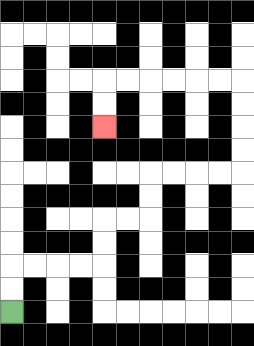{'start': '[0, 13]', 'end': '[4, 5]', 'path_directions': 'U,U,R,R,R,R,U,U,R,R,U,U,R,R,R,R,U,U,U,U,L,L,L,L,L,L,D,D', 'path_coordinates': '[[0, 13], [0, 12], [0, 11], [1, 11], [2, 11], [3, 11], [4, 11], [4, 10], [4, 9], [5, 9], [6, 9], [6, 8], [6, 7], [7, 7], [8, 7], [9, 7], [10, 7], [10, 6], [10, 5], [10, 4], [10, 3], [9, 3], [8, 3], [7, 3], [6, 3], [5, 3], [4, 3], [4, 4], [4, 5]]'}